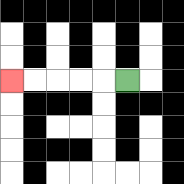{'start': '[5, 3]', 'end': '[0, 3]', 'path_directions': 'L,L,L,L,L', 'path_coordinates': '[[5, 3], [4, 3], [3, 3], [2, 3], [1, 3], [0, 3]]'}